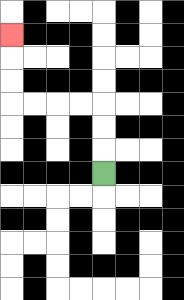{'start': '[4, 7]', 'end': '[0, 1]', 'path_directions': 'U,U,U,L,L,L,L,U,U,U', 'path_coordinates': '[[4, 7], [4, 6], [4, 5], [4, 4], [3, 4], [2, 4], [1, 4], [0, 4], [0, 3], [0, 2], [0, 1]]'}